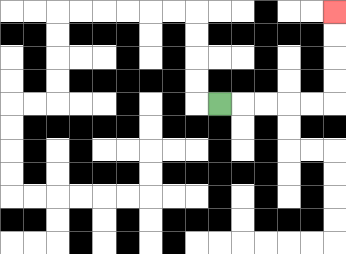{'start': '[9, 4]', 'end': '[14, 0]', 'path_directions': 'R,R,R,R,R,U,U,U,U', 'path_coordinates': '[[9, 4], [10, 4], [11, 4], [12, 4], [13, 4], [14, 4], [14, 3], [14, 2], [14, 1], [14, 0]]'}